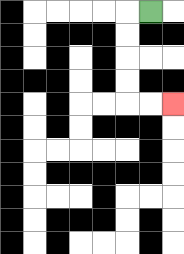{'start': '[6, 0]', 'end': '[7, 4]', 'path_directions': 'L,D,D,D,D,R,R', 'path_coordinates': '[[6, 0], [5, 0], [5, 1], [5, 2], [5, 3], [5, 4], [6, 4], [7, 4]]'}